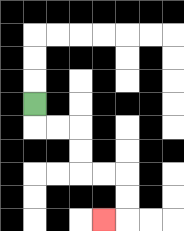{'start': '[1, 4]', 'end': '[4, 9]', 'path_directions': 'D,R,R,D,D,R,R,D,D,L', 'path_coordinates': '[[1, 4], [1, 5], [2, 5], [3, 5], [3, 6], [3, 7], [4, 7], [5, 7], [5, 8], [5, 9], [4, 9]]'}